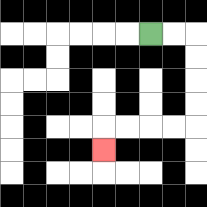{'start': '[6, 1]', 'end': '[4, 6]', 'path_directions': 'R,R,D,D,D,D,L,L,L,L,D', 'path_coordinates': '[[6, 1], [7, 1], [8, 1], [8, 2], [8, 3], [8, 4], [8, 5], [7, 5], [6, 5], [5, 5], [4, 5], [4, 6]]'}